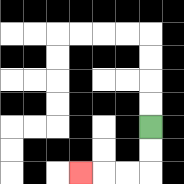{'start': '[6, 5]', 'end': '[3, 7]', 'path_directions': 'D,D,L,L,L', 'path_coordinates': '[[6, 5], [6, 6], [6, 7], [5, 7], [4, 7], [3, 7]]'}